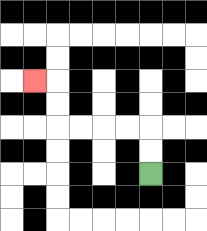{'start': '[6, 7]', 'end': '[1, 3]', 'path_directions': 'U,U,L,L,L,L,U,U,L', 'path_coordinates': '[[6, 7], [6, 6], [6, 5], [5, 5], [4, 5], [3, 5], [2, 5], [2, 4], [2, 3], [1, 3]]'}